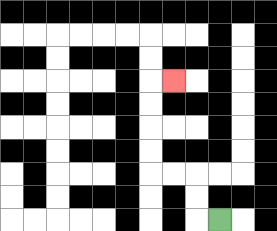{'start': '[9, 9]', 'end': '[7, 3]', 'path_directions': 'L,U,U,L,L,U,U,U,U,R', 'path_coordinates': '[[9, 9], [8, 9], [8, 8], [8, 7], [7, 7], [6, 7], [6, 6], [6, 5], [6, 4], [6, 3], [7, 3]]'}